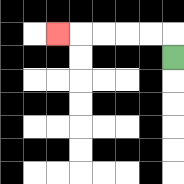{'start': '[7, 2]', 'end': '[2, 1]', 'path_directions': 'U,L,L,L,L,L', 'path_coordinates': '[[7, 2], [7, 1], [6, 1], [5, 1], [4, 1], [3, 1], [2, 1]]'}